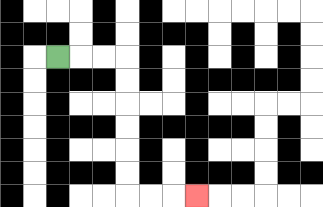{'start': '[2, 2]', 'end': '[8, 8]', 'path_directions': 'R,R,R,D,D,D,D,D,D,R,R,R', 'path_coordinates': '[[2, 2], [3, 2], [4, 2], [5, 2], [5, 3], [5, 4], [5, 5], [5, 6], [5, 7], [5, 8], [6, 8], [7, 8], [8, 8]]'}